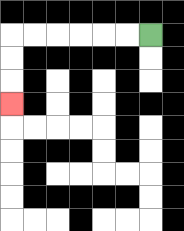{'start': '[6, 1]', 'end': '[0, 4]', 'path_directions': 'L,L,L,L,L,L,D,D,D', 'path_coordinates': '[[6, 1], [5, 1], [4, 1], [3, 1], [2, 1], [1, 1], [0, 1], [0, 2], [0, 3], [0, 4]]'}